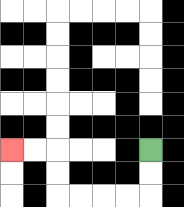{'start': '[6, 6]', 'end': '[0, 6]', 'path_directions': 'D,D,L,L,L,L,U,U,L,L', 'path_coordinates': '[[6, 6], [6, 7], [6, 8], [5, 8], [4, 8], [3, 8], [2, 8], [2, 7], [2, 6], [1, 6], [0, 6]]'}